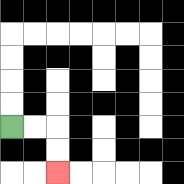{'start': '[0, 5]', 'end': '[2, 7]', 'path_directions': 'R,R,D,D', 'path_coordinates': '[[0, 5], [1, 5], [2, 5], [2, 6], [2, 7]]'}